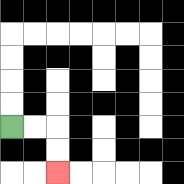{'start': '[0, 5]', 'end': '[2, 7]', 'path_directions': 'R,R,D,D', 'path_coordinates': '[[0, 5], [1, 5], [2, 5], [2, 6], [2, 7]]'}